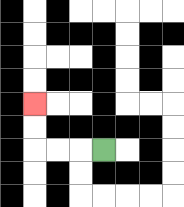{'start': '[4, 6]', 'end': '[1, 4]', 'path_directions': 'L,L,L,U,U', 'path_coordinates': '[[4, 6], [3, 6], [2, 6], [1, 6], [1, 5], [1, 4]]'}